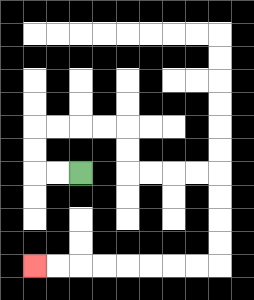{'start': '[3, 7]', 'end': '[1, 11]', 'path_directions': 'L,L,U,U,R,R,R,R,D,D,R,R,R,R,D,D,D,D,L,L,L,L,L,L,L,L', 'path_coordinates': '[[3, 7], [2, 7], [1, 7], [1, 6], [1, 5], [2, 5], [3, 5], [4, 5], [5, 5], [5, 6], [5, 7], [6, 7], [7, 7], [8, 7], [9, 7], [9, 8], [9, 9], [9, 10], [9, 11], [8, 11], [7, 11], [6, 11], [5, 11], [4, 11], [3, 11], [2, 11], [1, 11]]'}